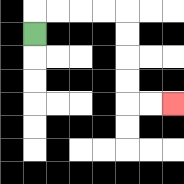{'start': '[1, 1]', 'end': '[7, 4]', 'path_directions': 'U,R,R,R,R,D,D,D,D,R,R', 'path_coordinates': '[[1, 1], [1, 0], [2, 0], [3, 0], [4, 0], [5, 0], [5, 1], [5, 2], [5, 3], [5, 4], [6, 4], [7, 4]]'}